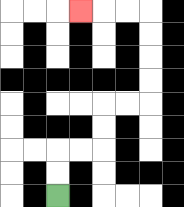{'start': '[2, 8]', 'end': '[3, 0]', 'path_directions': 'U,U,R,R,U,U,R,R,U,U,U,U,L,L,L', 'path_coordinates': '[[2, 8], [2, 7], [2, 6], [3, 6], [4, 6], [4, 5], [4, 4], [5, 4], [6, 4], [6, 3], [6, 2], [6, 1], [6, 0], [5, 0], [4, 0], [3, 0]]'}